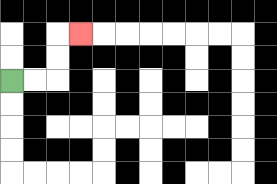{'start': '[0, 3]', 'end': '[3, 1]', 'path_directions': 'R,R,U,U,R', 'path_coordinates': '[[0, 3], [1, 3], [2, 3], [2, 2], [2, 1], [3, 1]]'}